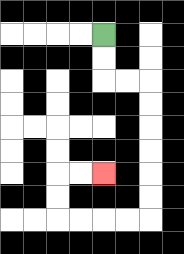{'start': '[4, 1]', 'end': '[4, 7]', 'path_directions': 'D,D,R,R,D,D,D,D,D,D,L,L,L,L,U,U,R,R', 'path_coordinates': '[[4, 1], [4, 2], [4, 3], [5, 3], [6, 3], [6, 4], [6, 5], [6, 6], [6, 7], [6, 8], [6, 9], [5, 9], [4, 9], [3, 9], [2, 9], [2, 8], [2, 7], [3, 7], [4, 7]]'}